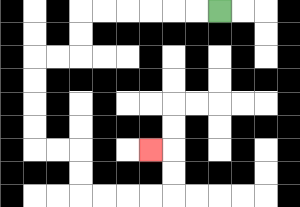{'start': '[9, 0]', 'end': '[6, 6]', 'path_directions': 'L,L,L,L,L,L,D,D,L,L,D,D,D,D,R,R,D,D,R,R,R,R,U,U,L', 'path_coordinates': '[[9, 0], [8, 0], [7, 0], [6, 0], [5, 0], [4, 0], [3, 0], [3, 1], [3, 2], [2, 2], [1, 2], [1, 3], [1, 4], [1, 5], [1, 6], [2, 6], [3, 6], [3, 7], [3, 8], [4, 8], [5, 8], [6, 8], [7, 8], [7, 7], [7, 6], [6, 6]]'}